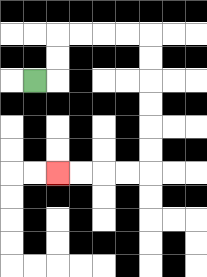{'start': '[1, 3]', 'end': '[2, 7]', 'path_directions': 'R,U,U,R,R,R,R,D,D,D,D,D,D,L,L,L,L', 'path_coordinates': '[[1, 3], [2, 3], [2, 2], [2, 1], [3, 1], [4, 1], [5, 1], [6, 1], [6, 2], [6, 3], [6, 4], [6, 5], [6, 6], [6, 7], [5, 7], [4, 7], [3, 7], [2, 7]]'}